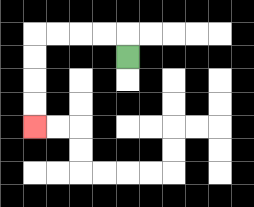{'start': '[5, 2]', 'end': '[1, 5]', 'path_directions': 'U,L,L,L,L,D,D,D,D', 'path_coordinates': '[[5, 2], [5, 1], [4, 1], [3, 1], [2, 1], [1, 1], [1, 2], [1, 3], [1, 4], [1, 5]]'}